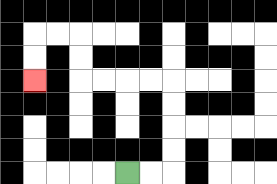{'start': '[5, 7]', 'end': '[1, 3]', 'path_directions': 'R,R,U,U,U,U,L,L,L,L,U,U,L,L,D,D', 'path_coordinates': '[[5, 7], [6, 7], [7, 7], [7, 6], [7, 5], [7, 4], [7, 3], [6, 3], [5, 3], [4, 3], [3, 3], [3, 2], [3, 1], [2, 1], [1, 1], [1, 2], [1, 3]]'}